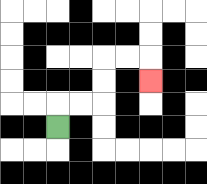{'start': '[2, 5]', 'end': '[6, 3]', 'path_directions': 'U,R,R,U,U,R,R,D', 'path_coordinates': '[[2, 5], [2, 4], [3, 4], [4, 4], [4, 3], [4, 2], [5, 2], [6, 2], [6, 3]]'}